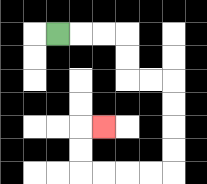{'start': '[2, 1]', 'end': '[4, 5]', 'path_directions': 'R,R,R,D,D,R,R,D,D,D,D,L,L,L,L,U,U,R', 'path_coordinates': '[[2, 1], [3, 1], [4, 1], [5, 1], [5, 2], [5, 3], [6, 3], [7, 3], [7, 4], [7, 5], [7, 6], [7, 7], [6, 7], [5, 7], [4, 7], [3, 7], [3, 6], [3, 5], [4, 5]]'}